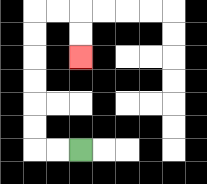{'start': '[3, 6]', 'end': '[3, 2]', 'path_directions': 'L,L,U,U,U,U,U,U,R,R,D,D', 'path_coordinates': '[[3, 6], [2, 6], [1, 6], [1, 5], [1, 4], [1, 3], [1, 2], [1, 1], [1, 0], [2, 0], [3, 0], [3, 1], [3, 2]]'}